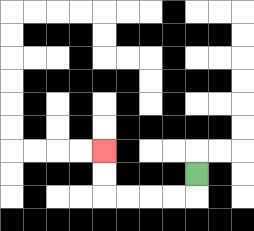{'start': '[8, 7]', 'end': '[4, 6]', 'path_directions': 'D,L,L,L,L,U,U', 'path_coordinates': '[[8, 7], [8, 8], [7, 8], [6, 8], [5, 8], [4, 8], [4, 7], [4, 6]]'}